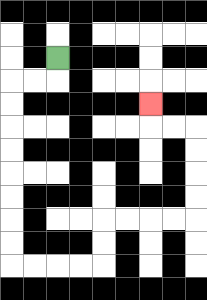{'start': '[2, 2]', 'end': '[6, 4]', 'path_directions': 'D,L,L,D,D,D,D,D,D,D,D,R,R,R,R,U,U,R,R,R,R,U,U,U,U,L,L,U', 'path_coordinates': '[[2, 2], [2, 3], [1, 3], [0, 3], [0, 4], [0, 5], [0, 6], [0, 7], [0, 8], [0, 9], [0, 10], [0, 11], [1, 11], [2, 11], [3, 11], [4, 11], [4, 10], [4, 9], [5, 9], [6, 9], [7, 9], [8, 9], [8, 8], [8, 7], [8, 6], [8, 5], [7, 5], [6, 5], [6, 4]]'}